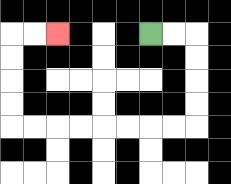{'start': '[6, 1]', 'end': '[2, 1]', 'path_directions': 'R,R,D,D,D,D,L,L,L,L,L,L,L,L,U,U,U,U,R,R', 'path_coordinates': '[[6, 1], [7, 1], [8, 1], [8, 2], [8, 3], [8, 4], [8, 5], [7, 5], [6, 5], [5, 5], [4, 5], [3, 5], [2, 5], [1, 5], [0, 5], [0, 4], [0, 3], [0, 2], [0, 1], [1, 1], [2, 1]]'}